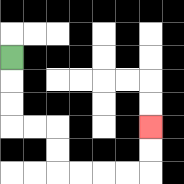{'start': '[0, 2]', 'end': '[6, 5]', 'path_directions': 'D,D,D,R,R,D,D,R,R,R,R,U,U', 'path_coordinates': '[[0, 2], [0, 3], [0, 4], [0, 5], [1, 5], [2, 5], [2, 6], [2, 7], [3, 7], [4, 7], [5, 7], [6, 7], [6, 6], [6, 5]]'}